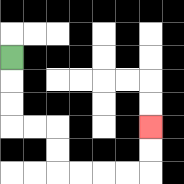{'start': '[0, 2]', 'end': '[6, 5]', 'path_directions': 'D,D,D,R,R,D,D,R,R,R,R,U,U', 'path_coordinates': '[[0, 2], [0, 3], [0, 4], [0, 5], [1, 5], [2, 5], [2, 6], [2, 7], [3, 7], [4, 7], [5, 7], [6, 7], [6, 6], [6, 5]]'}